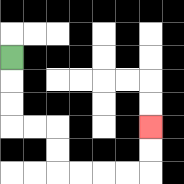{'start': '[0, 2]', 'end': '[6, 5]', 'path_directions': 'D,D,D,R,R,D,D,R,R,R,R,U,U', 'path_coordinates': '[[0, 2], [0, 3], [0, 4], [0, 5], [1, 5], [2, 5], [2, 6], [2, 7], [3, 7], [4, 7], [5, 7], [6, 7], [6, 6], [6, 5]]'}